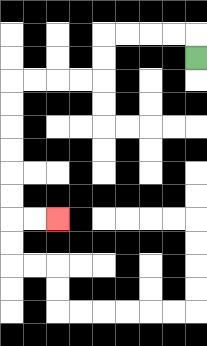{'start': '[8, 2]', 'end': '[2, 9]', 'path_directions': 'U,L,L,L,L,D,D,L,L,L,L,D,D,D,D,D,D,R,R', 'path_coordinates': '[[8, 2], [8, 1], [7, 1], [6, 1], [5, 1], [4, 1], [4, 2], [4, 3], [3, 3], [2, 3], [1, 3], [0, 3], [0, 4], [0, 5], [0, 6], [0, 7], [0, 8], [0, 9], [1, 9], [2, 9]]'}